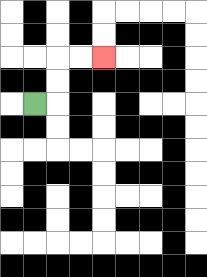{'start': '[1, 4]', 'end': '[4, 2]', 'path_directions': 'R,U,U,R,R', 'path_coordinates': '[[1, 4], [2, 4], [2, 3], [2, 2], [3, 2], [4, 2]]'}